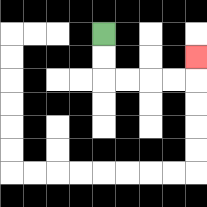{'start': '[4, 1]', 'end': '[8, 2]', 'path_directions': 'D,D,R,R,R,R,U', 'path_coordinates': '[[4, 1], [4, 2], [4, 3], [5, 3], [6, 3], [7, 3], [8, 3], [8, 2]]'}